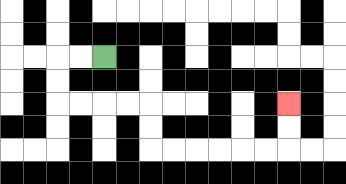{'start': '[4, 2]', 'end': '[12, 4]', 'path_directions': 'L,L,D,D,R,R,R,R,D,D,R,R,R,R,R,R,U,U', 'path_coordinates': '[[4, 2], [3, 2], [2, 2], [2, 3], [2, 4], [3, 4], [4, 4], [5, 4], [6, 4], [6, 5], [6, 6], [7, 6], [8, 6], [9, 6], [10, 6], [11, 6], [12, 6], [12, 5], [12, 4]]'}